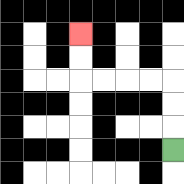{'start': '[7, 6]', 'end': '[3, 1]', 'path_directions': 'U,U,U,L,L,L,L,U,U', 'path_coordinates': '[[7, 6], [7, 5], [7, 4], [7, 3], [6, 3], [5, 3], [4, 3], [3, 3], [3, 2], [3, 1]]'}